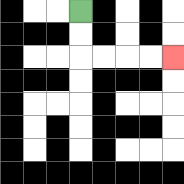{'start': '[3, 0]', 'end': '[7, 2]', 'path_directions': 'D,D,R,R,R,R', 'path_coordinates': '[[3, 0], [3, 1], [3, 2], [4, 2], [5, 2], [6, 2], [7, 2]]'}